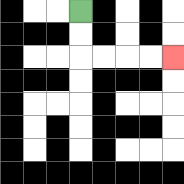{'start': '[3, 0]', 'end': '[7, 2]', 'path_directions': 'D,D,R,R,R,R', 'path_coordinates': '[[3, 0], [3, 1], [3, 2], [4, 2], [5, 2], [6, 2], [7, 2]]'}